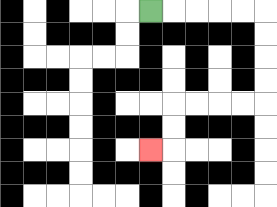{'start': '[6, 0]', 'end': '[6, 6]', 'path_directions': 'R,R,R,R,R,D,D,D,D,L,L,L,L,D,D,L', 'path_coordinates': '[[6, 0], [7, 0], [8, 0], [9, 0], [10, 0], [11, 0], [11, 1], [11, 2], [11, 3], [11, 4], [10, 4], [9, 4], [8, 4], [7, 4], [7, 5], [7, 6], [6, 6]]'}